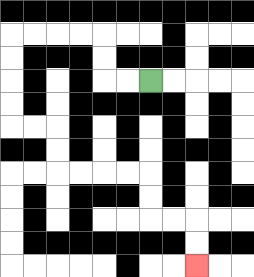{'start': '[6, 3]', 'end': '[8, 11]', 'path_directions': 'L,L,U,U,L,L,L,L,D,D,D,D,R,R,D,D,R,R,R,R,D,D,R,R,D,D', 'path_coordinates': '[[6, 3], [5, 3], [4, 3], [4, 2], [4, 1], [3, 1], [2, 1], [1, 1], [0, 1], [0, 2], [0, 3], [0, 4], [0, 5], [1, 5], [2, 5], [2, 6], [2, 7], [3, 7], [4, 7], [5, 7], [6, 7], [6, 8], [6, 9], [7, 9], [8, 9], [8, 10], [8, 11]]'}